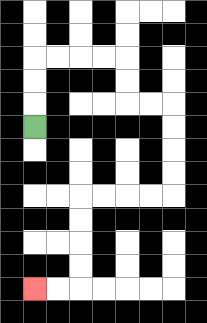{'start': '[1, 5]', 'end': '[1, 12]', 'path_directions': 'U,U,U,R,R,R,R,D,D,R,R,D,D,D,D,L,L,L,L,D,D,D,D,L,L', 'path_coordinates': '[[1, 5], [1, 4], [1, 3], [1, 2], [2, 2], [3, 2], [4, 2], [5, 2], [5, 3], [5, 4], [6, 4], [7, 4], [7, 5], [7, 6], [7, 7], [7, 8], [6, 8], [5, 8], [4, 8], [3, 8], [3, 9], [3, 10], [3, 11], [3, 12], [2, 12], [1, 12]]'}